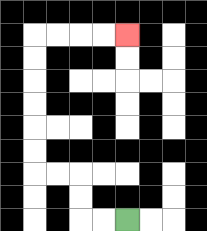{'start': '[5, 9]', 'end': '[5, 1]', 'path_directions': 'L,L,U,U,L,L,U,U,U,U,U,U,R,R,R,R', 'path_coordinates': '[[5, 9], [4, 9], [3, 9], [3, 8], [3, 7], [2, 7], [1, 7], [1, 6], [1, 5], [1, 4], [1, 3], [1, 2], [1, 1], [2, 1], [3, 1], [4, 1], [5, 1]]'}